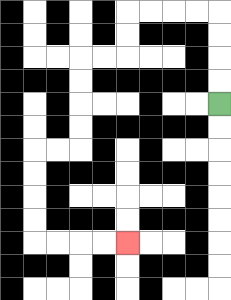{'start': '[9, 4]', 'end': '[5, 10]', 'path_directions': 'U,U,U,U,L,L,L,L,D,D,L,L,D,D,D,D,L,L,D,D,D,D,R,R,R,R', 'path_coordinates': '[[9, 4], [9, 3], [9, 2], [9, 1], [9, 0], [8, 0], [7, 0], [6, 0], [5, 0], [5, 1], [5, 2], [4, 2], [3, 2], [3, 3], [3, 4], [3, 5], [3, 6], [2, 6], [1, 6], [1, 7], [1, 8], [1, 9], [1, 10], [2, 10], [3, 10], [4, 10], [5, 10]]'}